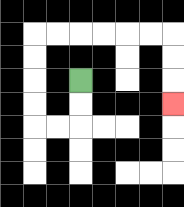{'start': '[3, 3]', 'end': '[7, 4]', 'path_directions': 'D,D,L,L,U,U,U,U,R,R,R,R,R,R,D,D,D', 'path_coordinates': '[[3, 3], [3, 4], [3, 5], [2, 5], [1, 5], [1, 4], [1, 3], [1, 2], [1, 1], [2, 1], [3, 1], [4, 1], [5, 1], [6, 1], [7, 1], [7, 2], [7, 3], [7, 4]]'}